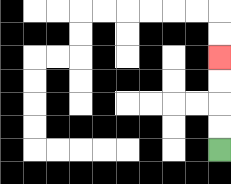{'start': '[9, 6]', 'end': '[9, 2]', 'path_directions': 'U,U,U,U', 'path_coordinates': '[[9, 6], [9, 5], [9, 4], [9, 3], [9, 2]]'}